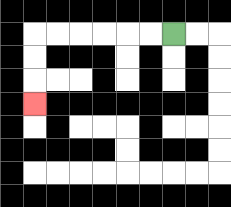{'start': '[7, 1]', 'end': '[1, 4]', 'path_directions': 'L,L,L,L,L,L,D,D,D', 'path_coordinates': '[[7, 1], [6, 1], [5, 1], [4, 1], [3, 1], [2, 1], [1, 1], [1, 2], [1, 3], [1, 4]]'}